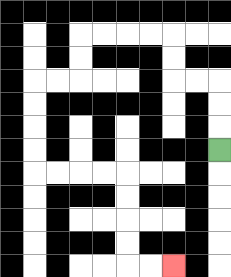{'start': '[9, 6]', 'end': '[7, 11]', 'path_directions': 'U,U,U,L,L,U,U,L,L,L,L,D,D,L,L,D,D,D,D,R,R,R,R,D,D,D,D,R,R', 'path_coordinates': '[[9, 6], [9, 5], [9, 4], [9, 3], [8, 3], [7, 3], [7, 2], [7, 1], [6, 1], [5, 1], [4, 1], [3, 1], [3, 2], [3, 3], [2, 3], [1, 3], [1, 4], [1, 5], [1, 6], [1, 7], [2, 7], [3, 7], [4, 7], [5, 7], [5, 8], [5, 9], [5, 10], [5, 11], [6, 11], [7, 11]]'}